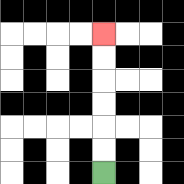{'start': '[4, 7]', 'end': '[4, 1]', 'path_directions': 'U,U,U,U,U,U', 'path_coordinates': '[[4, 7], [4, 6], [4, 5], [4, 4], [4, 3], [4, 2], [4, 1]]'}